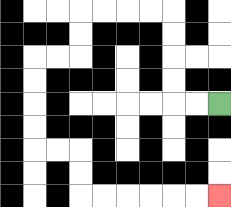{'start': '[9, 4]', 'end': '[9, 8]', 'path_directions': 'L,L,U,U,U,U,L,L,L,L,D,D,L,L,D,D,D,D,R,R,D,D,R,R,R,R,R,R', 'path_coordinates': '[[9, 4], [8, 4], [7, 4], [7, 3], [7, 2], [7, 1], [7, 0], [6, 0], [5, 0], [4, 0], [3, 0], [3, 1], [3, 2], [2, 2], [1, 2], [1, 3], [1, 4], [1, 5], [1, 6], [2, 6], [3, 6], [3, 7], [3, 8], [4, 8], [5, 8], [6, 8], [7, 8], [8, 8], [9, 8]]'}